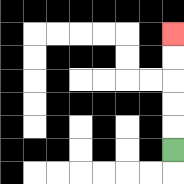{'start': '[7, 6]', 'end': '[7, 1]', 'path_directions': 'U,U,U,U,U', 'path_coordinates': '[[7, 6], [7, 5], [7, 4], [7, 3], [7, 2], [7, 1]]'}